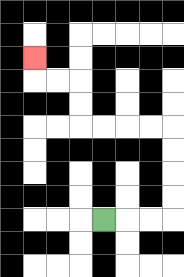{'start': '[4, 9]', 'end': '[1, 2]', 'path_directions': 'R,R,R,U,U,U,U,L,L,L,L,U,U,L,L,U', 'path_coordinates': '[[4, 9], [5, 9], [6, 9], [7, 9], [7, 8], [7, 7], [7, 6], [7, 5], [6, 5], [5, 5], [4, 5], [3, 5], [3, 4], [3, 3], [2, 3], [1, 3], [1, 2]]'}